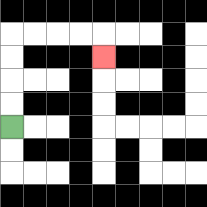{'start': '[0, 5]', 'end': '[4, 2]', 'path_directions': 'U,U,U,U,R,R,R,R,D', 'path_coordinates': '[[0, 5], [0, 4], [0, 3], [0, 2], [0, 1], [1, 1], [2, 1], [3, 1], [4, 1], [4, 2]]'}